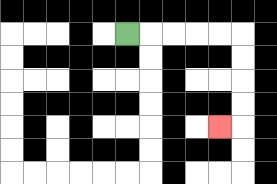{'start': '[5, 1]', 'end': '[9, 5]', 'path_directions': 'R,R,R,R,R,D,D,D,D,L', 'path_coordinates': '[[5, 1], [6, 1], [7, 1], [8, 1], [9, 1], [10, 1], [10, 2], [10, 3], [10, 4], [10, 5], [9, 5]]'}